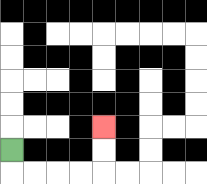{'start': '[0, 6]', 'end': '[4, 5]', 'path_directions': 'D,R,R,R,R,U,U', 'path_coordinates': '[[0, 6], [0, 7], [1, 7], [2, 7], [3, 7], [4, 7], [4, 6], [4, 5]]'}